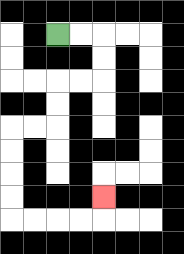{'start': '[2, 1]', 'end': '[4, 8]', 'path_directions': 'R,R,D,D,L,L,D,D,L,L,D,D,D,D,R,R,R,R,U', 'path_coordinates': '[[2, 1], [3, 1], [4, 1], [4, 2], [4, 3], [3, 3], [2, 3], [2, 4], [2, 5], [1, 5], [0, 5], [0, 6], [0, 7], [0, 8], [0, 9], [1, 9], [2, 9], [3, 9], [4, 9], [4, 8]]'}